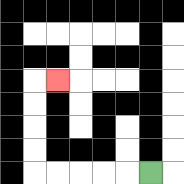{'start': '[6, 7]', 'end': '[2, 3]', 'path_directions': 'L,L,L,L,L,U,U,U,U,R', 'path_coordinates': '[[6, 7], [5, 7], [4, 7], [3, 7], [2, 7], [1, 7], [1, 6], [1, 5], [1, 4], [1, 3], [2, 3]]'}